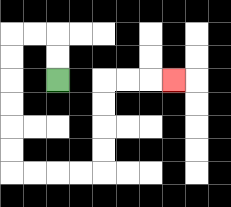{'start': '[2, 3]', 'end': '[7, 3]', 'path_directions': 'U,U,L,L,D,D,D,D,D,D,R,R,R,R,U,U,U,U,R,R,R', 'path_coordinates': '[[2, 3], [2, 2], [2, 1], [1, 1], [0, 1], [0, 2], [0, 3], [0, 4], [0, 5], [0, 6], [0, 7], [1, 7], [2, 7], [3, 7], [4, 7], [4, 6], [4, 5], [4, 4], [4, 3], [5, 3], [6, 3], [7, 3]]'}